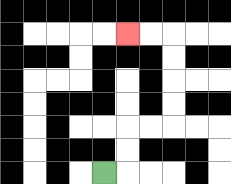{'start': '[4, 7]', 'end': '[5, 1]', 'path_directions': 'R,U,U,R,R,U,U,U,U,L,L', 'path_coordinates': '[[4, 7], [5, 7], [5, 6], [5, 5], [6, 5], [7, 5], [7, 4], [7, 3], [7, 2], [7, 1], [6, 1], [5, 1]]'}